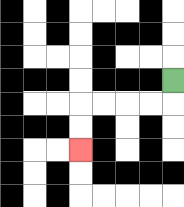{'start': '[7, 3]', 'end': '[3, 6]', 'path_directions': 'D,L,L,L,L,D,D', 'path_coordinates': '[[7, 3], [7, 4], [6, 4], [5, 4], [4, 4], [3, 4], [3, 5], [3, 6]]'}